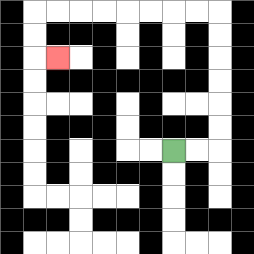{'start': '[7, 6]', 'end': '[2, 2]', 'path_directions': 'R,R,U,U,U,U,U,U,L,L,L,L,L,L,L,L,D,D,R', 'path_coordinates': '[[7, 6], [8, 6], [9, 6], [9, 5], [9, 4], [9, 3], [9, 2], [9, 1], [9, 0], [8, 0], [7, 0], [6, 0], [5, 0], [4, 0], [3, 0], [2, 0], [1, 0], [1, 1], [1, 2], [2, 2]]'}